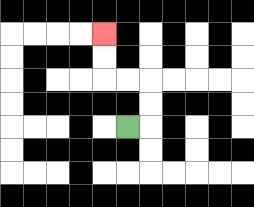{'start': '[5, 5]', 'end': '[4, 1]', 'path_directions': 'R,U,U,L,L,U,U', 'path_coordinates': '[[5, 5], [6, 5], [6, 4], [6, 3], [5, 3], [4, 3], [4, 2], [4, 1]]'}